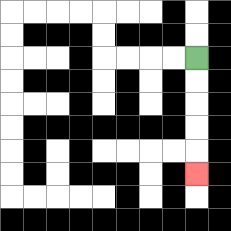{'start': '[8, 2]', 'end': '[8, 7]', 'path_directions': 'D,D,D,D,D', 'path_coordinates': '[[8, 2], [8, 3], [8, 4], [8, 5], [8, 6], [8, 7]]'}